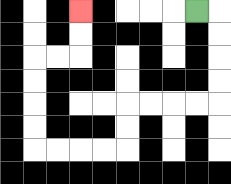{'start': '[8, 0]', 'end': '[3, 0]', 'path_directions': 'R,D,D,D,D,L,L,L,L,D,D,L,L,L,L,U,U,U,U,R,R,U,U', 'path_coordinates': '[[8, 0], [9, 0], [9, 1], [9, 2], [9, 3], [9, 4], [8, 4], [7, 4], [6, 4], [5, 4], [5, 5], [5, 6], [4, 6], [3, 6], [2, 6], [1, 6], [1, 5], [1, 4], [1, 3], [1, 2], [2, 2], [3, 2], [3, 1], [3, 0]]'}